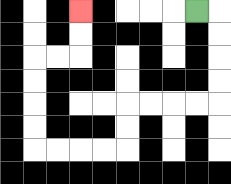{'start': '[8, 0]', 'end': '[3, 0]', 'path_directions': 'R,D,D,D,D,L,L,L,L,D,D,L,L,L,L,U,U,U,U,R,R,U,U', 'path_coordinates': '[[8, 0], [9, 0], [9, 1], [9, 2], [9, 3], [9, 4], [8, 4], [7, 4], [6, 4], [5, 4], [5, 5], [5, 6], [4, 6], [3, 6], [2, 6], [1, 6], [1, 5], [1, 4], [1, 3], [1, 2], [2, 2], [3, 2], [3, 1], [3, 0]]'}